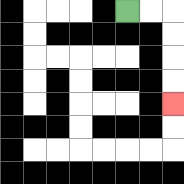{'start': '[5, 0]', 'end': '[7, 4]', 'path_directions': 'R,R,D,D,D,D', 'path_coordinates': '[[5, 0], [6, 0], [7, 0], [7, 1], [7, 2], [7, 3], [7, 4]]'}